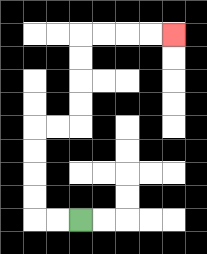{'start': '[3, 9]', 'end': '[7, 1]', 'path_directions': 'L,L,U,U,U,U,R,R,U,U,U,U,R,R,R,R', 'path_coordinates': '[[3, 9], [2, 9], [1, 9], [1, 8], [1, 7], [1, 6], [1, 5], [2, 5], [3, 5], [3, 4], [3, 3], [3, 2], [3, 1], [4, 1], [5, 1], [6, 1], [7, 1]]'}